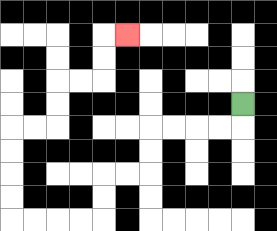{'start': '[10, 4]', 'end': '[5, 1]', 'path_directions': 'D,L,L,L,L,D,D,L,L,D,D,L,L,L,L,U,U,U,U,R,R,U,U,R,R,U,U,R', 'path_coordinates': '[[10, 4], [10, 5], [9, 5], [8, 5], [7, 5], [6, 5], [6, 6], [6, 7], [5, 7], [4, 7], [4, 8], [4, 9], [3, 9], [2, 9], [1, 9], [0, 9], [0, 8], [0, 7], [0, 6], [0, 5], [1, 5], [2, 5], [2, 4], [2, 3], [3, 3], [4, 3], [4, 2], [4, 1], [5, 1]]'}